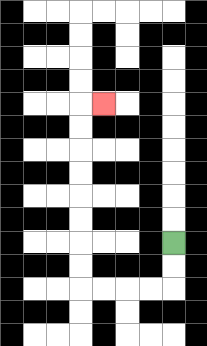{'start': '[7, 10]', 'end': '[4, 4]', 'path_directions': 'D,D,L,L,L,L,U,U,U,U,U,U,U,U,R', 'path_coordinates': '[[7, 10], [7, 11], [7, 12], [6, 12], [5, 12], [4, 12], [3, 12], [3, 11], [3, 10], [3, 9], [3, 8], [3, 7], [3, 6], [3, 5], [3, 4], [4, 4]]'}